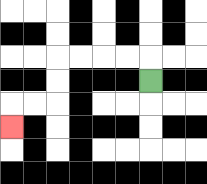{'start': '[6, 3]', 'end': '[0, 5]', 'path_directions': 'U,L,L,L,L,D,D,L,L,D', 'path_coordinates': '[[6, 3], [6, 2], [5, 2], [4, 2], [3, 2], [2, 2], [2, 3], [2, 4], [1, 4], [0, 4], [0, 5]]'}